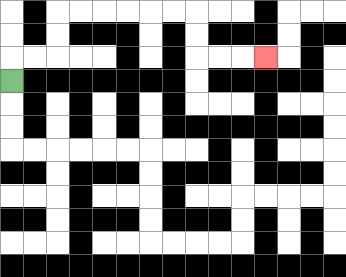{'start': '[0, 3]', 'end': '[11, 2]', 'path_directions': 'U,R,R,U,U,R,R,R,R,R,R,D,D,R,R,R', 'path_coordinates': '[[0, 3], [0, 2], [1, 2], [2, 2], [2, 1], [2, 0], [3, 0], [4, 0], [5, 0], [6, 0], [7, 0], [8, 0], [8, 1], [8, 2], [9, 2], [10, 2], [11, 2]]'}